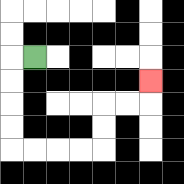{'start': '[1, 2]', 'end': '[6, 3]', 'path_directions': 'L,D,D,D,D,R,R,R,R,U,U,R,R,U', 'path_coordinates': '[[1, 2], [0, 2], [0, 3], [0, 4], [0, 5], [0, 6], [1, 6], [2, 6], [3, 6], [4, 6], [4, 5], [4, 4], [5, 4], [6, 4], [6, 3]]'}